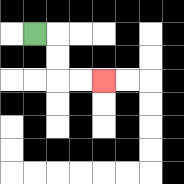{'start': '[1, 1]', 'end': '[4, 3]', 'path_directions': 'R,D,D,R,R', 'path_coordinates': '[[1, 1], [2, 1], [2, 2], [2, 3], [3, 3], [4, 3]]'}